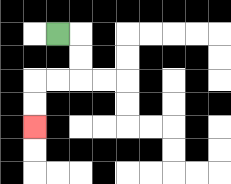{'start': '[2, 1]', 'end': '[1, 5]', 'path_directions': 'R,D,D,L,L,D,D', 'path_coordinates': '[[2, 1], [3, 1], [3, 2], [3, 3], [2, 3], [1, 3], [1, 4], [1, 5]]'}